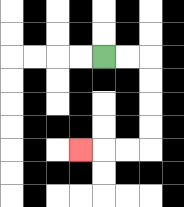{'start': '[4, 2]', 'end': '[3, 6]', 'path_directions': 'R,R,D,D,D,D,L,L,L', 'path_coordinates': '[[4, 2], [5, 2], [6, 2], [6, 3], [6, 4], [6, 5], [6, 6], [5, 6], [4, 6], [3, 6]]'}